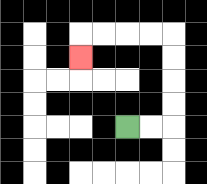{'start': '[5, 5]', 'end': '[3, 2]', 'path_directions': 'R,R,U,U,U,U,L,L,L,L,D', 'path_coordinates': '[[5, 5], [6, 5], [7, 5], [7, 4], [7, 3], [7, 2], [7, 1], [6, 1], [5, 1], [4, 1], [3, 1], [3, 2]]'}